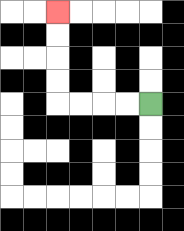{'start': '[6, 4]', 'end': '[2, 0]', 'path_directions': 'L,L,L,L,U,U,U,U', 'path_coordinates': '[[6, 4], [5, 4], [4, 4], [3, 4], [2, 4], [2, 3], [2, 2], [2, 1], [2, 0]]'}